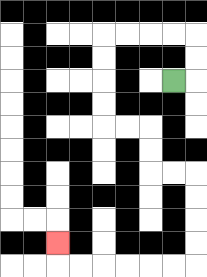{'start': '[7, 3]', 'end': '[2, 10]', 'path_directions': 'R,U,U,L,L,L,L,D,D,D,D,R,R,D,D,R,R,D,D,D,D,L,L,L,L,L,L,U', 'path_coordinates': '[[7, 3], [8, 3], [8, 2], [8, 1], [7, 1], [6, 1], [5, 1], [4, 1], [4, 2], [4, 3], [4, 4], [4, 5], [5, 5], [6, 5], [6, 6], [6, 7], [7, 7], [8, 7], [8, 8], [8, 9], [8, 10], [8, 11], [7, 11], [6, 11], [5, 11], [4, 11], [3, 11], [2, 11], [2, 10]]'}